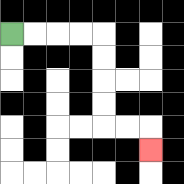{'start': '[0, 1]', 'end': '[6, 6]', 'path_directions': 'R,R,R,R,D,D,D,D,R,R,D', 'path_coordinates': '[[0, 1], [1, 1], [2, 1], [3, 1], [4, 1], [4, 2], [4, 3], [4, 4], [4, 5], [5, 5], [6, 5], [6, 6]]'}